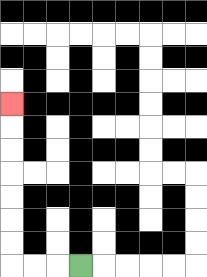{'start': '[3, 11]', 'end': '[0, 4]', 'path_directions': 'L,L,L,U,U,U,U,U,U,U', 'path_coordinates': '[[3, 11], [2, 11], [1, 11], [0, 11], [0, 10], [0, 9], [0, 8], [0, 7], [0, 6], [0, 5], [0, 4]]'}